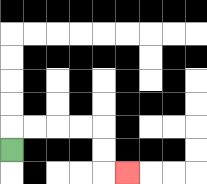{'start': '[0, 6]', 'end': '[5, 7]', 'path_directions': 'U,R,R,R,R,D,D,R', 'path_coordinates': '[[0, 6], [0, 5], [1, 5], [2, 5], [3, 5], [4, 5], [4, 6], [4, 7], [5, 7]]'}